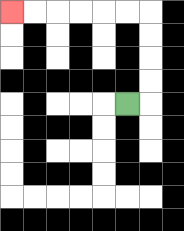{'start': '[5, 4]', 'end': '[0, 0]', 'path_directions': 'R,U,U,U,U,L,L,L,L,L,L', 'path_coordinates': '[[5, 4], [6, 4], [6, 3], [6, 2], [6, 1], [6, 0], [5, 0], [4, 0], [3, 0], [2, 0], [1, 0], [0, 0]]'}